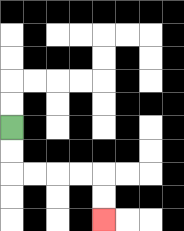{'start': '[0, 5]', 'end': '[4, 9]', 'path_directions': 'D,D,R,R,R,R,D,D', 'path_coordinates': '[[0, 5], [0, 6], [0, 7], [1, 7], [2, 7], [3, 7], [4, 7], [4, 8], [4, 9]]'}